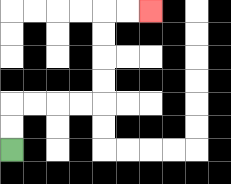{'start': '[0, 6]', 'end': '[6, 0]', 'path_directions': 'U,U,R,R,R,R,U,U,U,U,R,R', 'path_coordinates': '[[0, 6], [0, 5], [0, 4], [1, 4], [2, 4], [3, 4], [4, 4], [4, 3], [4, 2], [4, 1], [4, 0], [5, 0], [6, 0]]'}